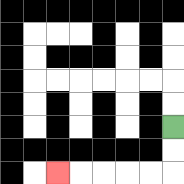{'start': '[7, 5]', 'end': '[2, 7]', 'path_directions': 'D,D,L,L,L,L,L', 'path_coordinates': '[[7, 5], [7, 6], [7, 7], [6, 7], [5, 7], [4, 7], [3, 7], [2, 7]]'}